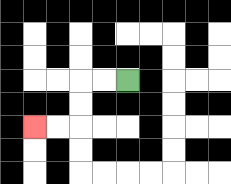{'start': '[5, 3]', 'end': '[1, 5]', 'path_directions': 'L,L,D,D,L,L', 'path_coordinates': '[[5, 3], [4, 3], [3, 3], [3, 4], [3, 5], [2, 5], [1, 5]]'}